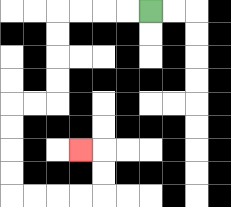{'start': '[6, 0]', 'end': '[3, 6]', 'path_directions': 'L,L,L,L,D,D,D,D,L,L,D,D,D,D,R,R,R,R,U,U,L', 'path_coordinates': '[[6, 0], [5, 0], [4, 0], [3, 0], [2, 0], [2, 1], [2, 2], [2, 3], [2, 4], [1, 4], [0, 4], [0, 5], [0, 6], [0, 7], [0, 8], [1, 8], [2, 8], [3, 8], [4, 8], [4, 7], [4, 6], [3, 6]]'}